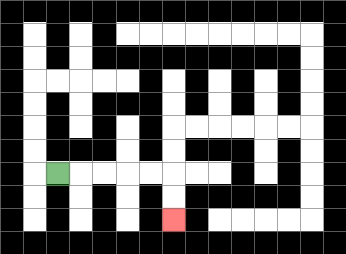{'start': '[2, 7]', 'end': '[7, 9]', 'path_directions': 'R,R,R,R,R,D,D', 'path_coordinates': '[[2, 7], [3, 7], [4, 7], [5, 7], [6, 7], [7, 7], [7, 8], [7, 9]]'}